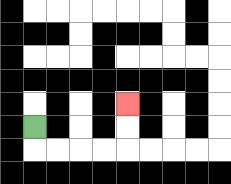{'start': '[1, 5]', 'end': '[5, 4]', 'path_directions': 'D,R,R,R,R,U,U', 'path_coordinates': '[[1, 5], [1, 6], [2, 6], [3, 6], [4, 6], [5, 6], [5, 5], [5, 4]]'}